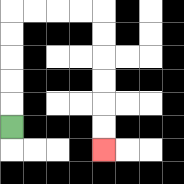{'start': '[0, 5]', 'end': '[4, 6]', 'path_directions': 'U,U,U,U,U,R,R,R,R,D,D,D,D,D,D', 'path_coordinates': '[[0, 5], [0, 4], [0, 3], [0, 2], [0, 1], [0, 0], [1, 0], [2, 0], [3, 0], [4, 0], [4, 1], [4, 2], [4, 3], [4, 4], [4, 5], [4, 6]]'}